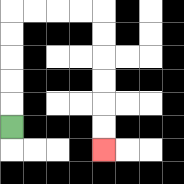{'start': '[0, 5]', 'end': '[4, 6]', 'path_directions': 'U,U,U,U,U,R,R,R,R,D,D,D,D,D,D', 'path_coordinates': '[[0, 5], [0, 4], [0, 3], [0, 2], [0, 1], [0, 0], [1, 0], [2, 0], [3, 0], [4, 0], [4, 1], [4, 2], [4, 3], [4, 4], [4, 5], [4, 6]]'}